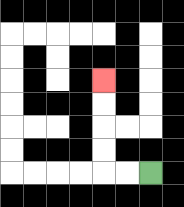{'start': '[6, 7]', 'end': '[4, 3]', 'path_directions': 'L,L,U,U,U,U', 'path_coordinates': '[[6, 7], [5, 7], [4, 7], [4, 6], [4, 5], [4, 4], [4, 3]]'}